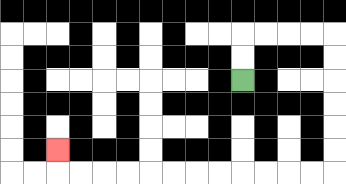{'start': '[10, 3]', 'end': '[2, 6]', 'path_directions': 'U,U,R,R,R,R,D,D,D,D,D,D,L,L,L,L,L,L,L,L,L,L,L,L,U', 'path_coordinates': '[[10, 3], [10, 2], [10, 1], [11, 1], [12, 1], [13, 1], [14, 1], [14, 2], [14, 3], [14, 4], [14, 5], [14, 6], [14, 7], [13, 7], [12, 7], [11, 7], [10, 7], [9, 7], [8, 7], [7, 7], [6, 7], [5, 7], [4, 7], [3, 7], [2, 7], [2, 6]]'}